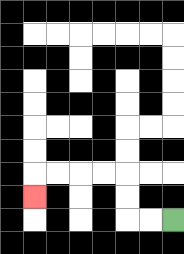{'start': '[7, 9]', 'end': '[1, 8]', 'path_directions': 'L,L,U,U,L,L,L,L,D', 'path_coordinates': '[[7, 9], [6, 9], [5, 9], [5, 8], [5, 7], [4, 7], [3, 7], [2, 7], [1, 7], [1, 8]]'}